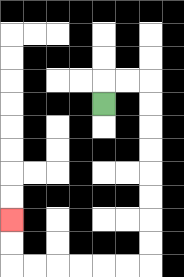{'start': '[4, 4]', 'end': '[0, 9]', 'path_directions': 'U,R,R,D,D,D,D,D,D,D,D,L,L,L,L,L,L,U,U', 'path_coordinates': '[[4, 4], [4, 3], [5, 3], [6, 3], [6, 4], [6, 5], [6, 6], [6, 7], [6, 8], [6, 9], [6, 10], [6, 11], [5, 11], [4, 11], [3, 11], [2, 11], [1, 11], [0, 11], [0, 10], [0, 9]]'}